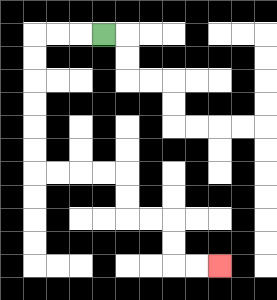{'start': '[4, 1]', 'end': '[9, 11]', 'path_directions': 'L,L,L,D,D,D,D,D,D,R,R,R,R,D,D,R,R,D,D,R,R', 'path_coordinates': '[[4, 1], [3, 1], [2, 1], [1, 1], [1, 2], [1, 3], [1, 4], [1, 5], [1, 6], [1, 7], [2, 7], [3, 7], [4, 7], [5, 7], [5, 8], [5, 9], [6, 9], [7, 9], [7, 10], [7, 11], [8, 11], [9, 11]]'}